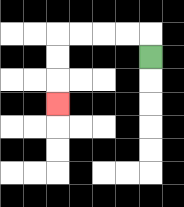{'start': '[6, 2]', 'end': '[2, 4]', 'path_directions': 'U,L,L,L,L,D,D,D', 'path_coordinates': '[[6, 2], [6, 1], [5, 1], [4, 1], [3, 1], [2, 1], [2, 2], [2, 3], [2, 4]]'}